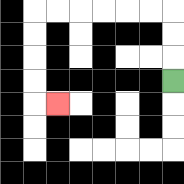{'start': '[7, 3]', 'end': '[2, 4]', 'path_directions': 'U,U,U,L,L,L,L,L,L,D,D,D,D,R', 'path_coordinates': '[[7, 3], [7, 2], [7, 1], [7, 0], [6, 0], [5, 0], [4, 0], [3, 0], [2, 0], [1, 0], [1, 1], [1, 2], [1, 3], [1, 4], [2, 4]]'}